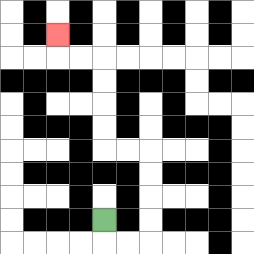{'start': '[4, 9]', 'end': '[2, 1]', 'path_directions': 'D,R,R,U,U,U,U,L,L,U,U,U,U,L,L,U', 'path_coordinates': '[[4, 9], [4, 10], [5, 10], [6, 10], [6, 9], [6, 8], [6, 7], [6, 6], [5, 6], [4, 6], [4, 5], [4, 4], [4, 3], [4, 2], [3, 2], [2, 2], [2, 1]]'}